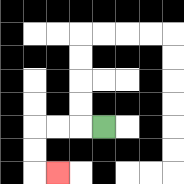{'start': '[4, 5]', 'end': '[2, 7]', 'path_directions': 'L,L,L,D,D,R', 'path_coordinates': '[[4, 5], [3, 5], [2, 5], [1, 5], [1, 6], [1, 7], [2, 7]]'}